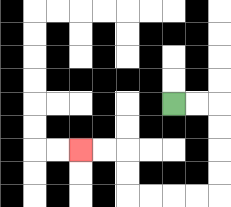{'start': '[7, 4]', 'end': '[3, 6]', 'path_directions': 'R,R,D,D,D,D,L,L,L,L,U,U,L,L', 'path_coordinates': '[[7, 4], [8, 4], [9, 4], [9, 5], [9, 6], [9, 7], [9, 8], [8, 8], [7, 8], [6, 8], [5, 8], [5, 7], [5, 6], [4, 6], [3, 6]]'}